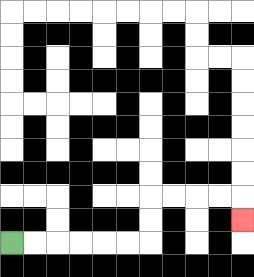{'start': '[0, 10]', 'end': '[10, 9]', 'path_directions': 'R,R,R,R,R,R,U,U,R,R,R,R,D', 'path_coordinates': '[[0, 10], [1, 10], [2, 10], [3, 10], [4, 10], [5, 10], [6, 10], [6, 9], [6, 8], [7, 8], [8, 8], [9, 8], [10, 8], [10, 9]]'}